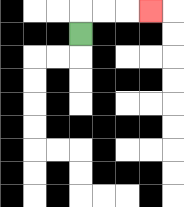{'start': '[3, 1]', 'end': '[6, 0]', 'path_directions': 'U,R,R,R', 'path_coordinates': '[[3, 1], [3, 0], [4, 0], [5, 0], [6, 0]]'}